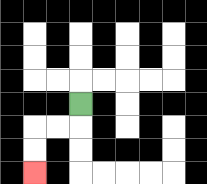{'start': '[3, 4]', 'end': '[1, 7]', 'path_directions': 'D,L,L,D,D', 'path_coordinates': '[[3, 4], [3, 5], [2, 5], [1, 5], [1, 6], [1, 7]]'}